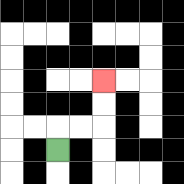{'start': '[2, 6]', 'end': '[4, 3]', 'path_directions': 'U,R,R,U,U', 'path_coordinates': '[[2, 6], [2, 5], [3, 5], [4, 5], [4, 4], [4, 3]]'}